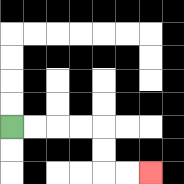{'start': '[0, 5]', 'end': '[6, 7]', 'path_directions': 'R,R,R,R,D,D,R,R', 'path_coordinates': '[[0, 5], [1, 5], [2, 5], [3, 5], [4, 5], [4, 6], [4, 7], [5, 7], [6, 7]]'}